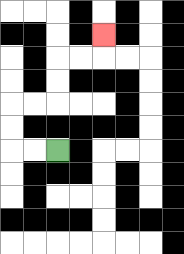{'start': '[2, 6]', 'end': '[4, 1]', 'path_directions': 'L,L,U,U,R,R,U,U,R,R,U', 'path_coordinates': '[[2, 6], [1, 6], [0, 6], [0, 5], [0, 4], [1, 4], [2, 4], [2, 3], [2, 2], [3, 2], [4, 2], [4, 1]]'}